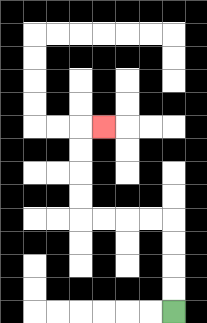{'start': '[7, 13]', 'end': '[4, 5]', 'path_directions': 'U,U,U,U,L,L,L,L,U,U,U,U,R', 'path_coordinates': '[[7, 13], [7, 12], [7, 11], [7, 10], [7, 9], [6, 9], [5, 9], [4, 9], [3, 9], [3, 8], [3, 7], [3, 6], [3, 5], [4, 5]]'}